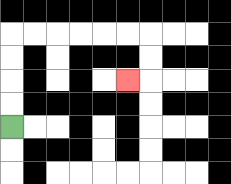{'start': '[0, 5]', 'end': '[5, 3]', 'path_directions': 'U,U,U,U,R,R,R,R,R,R,D,D,L', 'path_coordinates': '[[0, 5], [0, 4], [0, 3], [0, 2], [0, 1], [1, 1], [2, 1], [3, 1], [4, 1], [5, 1], [6, 1], [6, 2], [6, 3], [5, 3]]'}